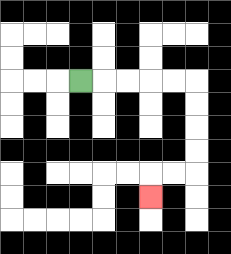{'start': '[3, 3]', 'end': '[6, 8]', 'path_directions': 'R,R,R,R,R,D,D,D,D,L,L,D', 'path_coordinates': '[[3, 3], [4, 3], [5, 3], [6, 3], [7, 3], [8, 3], [8, 4], [8, 5], [8, 6], [8, 7], [7, 7], [6, 7], [6, 8]]'}